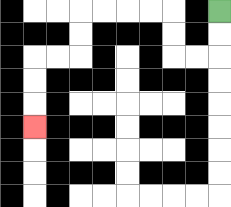{'start': '[9, 0]', 'end': '[1, 5]', 'path_directions': 'D,D,L,L,U,U,L,L,L,L,D,D,L,L,D,D,D', 'path_coordinates': '[[9, 0], [9, 1], [9, 2], [8, 2], [7, 2], [7, 1], [7, 0], [6, 0], [5, 0], [4, 0], [3, 0], [3, 1], [3, 2], [2, 2], [1, 2], [1, 3], [1, 4], [1, 5]]'}